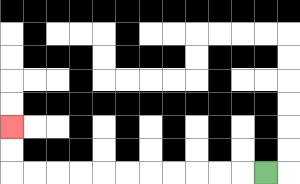{'start': '[11, 7]', 'end': '[0, 5]', 'path_directions': 'L,L,L,L,L,L,L,L,L,L,L,U,U', 'path_coordinates': '[[11, 7], [10, 7], [9, 7], [8, 7], [7, 7], [6, 7], [5, 7], [4, 7], [3, 7], [2, 7], [1, 7], [0, 7], [0, 6], [0, 5]]'}